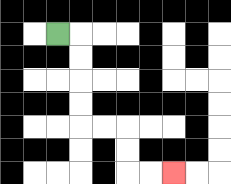{'start': '[2, 1]', 'end': '[7, 7]', 'path_directions': 'R,D,D,D,D,R,R,D,D,R,R', 'path_coordinates': '[[2, 1], [3, 1], [3, 2], [3, 3], [3, 4], [3, 5], [4, 5], [5, 5], [5, 6], [5, 7], [6, 7], [7, 7]]'}